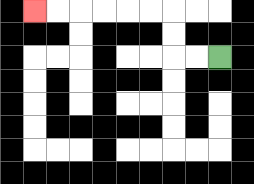{'start': '[9, 2]', 'end': '[1, 0]', 'path_directions': 'L,L,U,U,L,L,L,L,L,L', 'path_coordinates': '[[9, 2], [8, 2], [7, 2], [7, 1], [7, 0], [6, 0], [5, 0], [4, 0], [3, 0], [2, 0], [1, 0]]'}